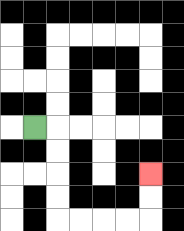{'start': '[1, 5]', 'end': '[6, 7]', 'path_directions': 'R,D,D,D,D,R,R,R,R,U,U', 'path_coordinates': '[[1, 5], [2, 5], [2, 6], [2, 7], [2, 8], [2, 9], [3, 9], [4, 9], [5, 9], [6, 9], [6, 8], [6, 7]]'}